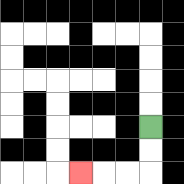{'start': '[6, 5]', 'end': '[3, 7]', 'path_directions': 'D,D,L,L,L', 'path_coordinates': '[[6, 5], [6, 6], [6, 7], [5, 7], [4, 7], [3, 7]]'}